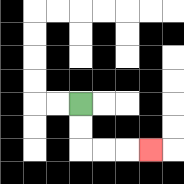{'start': '[3, 4]', 'end': '[6, 6]', 'path_directions': 'D,D,R,R,R', 'path_coordinates': '[[3, 4], [3, 5], [3, 6], [4, 6], [5, 6], [6, 6]]'}